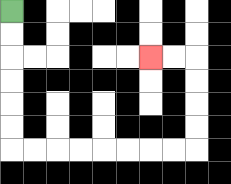{'start': '[0, 0]', 'end': '[6, 2]', 'path_directions': 'D,D,D,D,D,D,R,R,R,R,R,R,R,R,U,U,U,U,L,L', 'path_coordinates': '[[0, 0], [0, 1], [0, 2], [0, 3], [0, 4], [0, 5], [0, 6], [1, 6], [2, 6], [3, 6], [4, 6], [5, 6], [6, 6], [7, 6], [8, 6], [8, 5], [8, 4], [8, 3], [8, 2], [7, 2], [6, 2]]'}